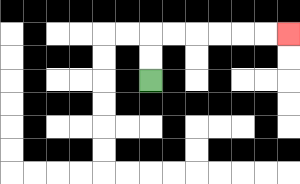{'start': '[6, 3]', 'end': '[12, 1]', 'path_directions': 'U,U,R,R,R,R,R,R', 'path_coordinates': '[[6, 3], [6, 2], [6, 1], [7, 1], [8, 1], [9, 1], [10, 1], [11, 1], [12, 1]]'}